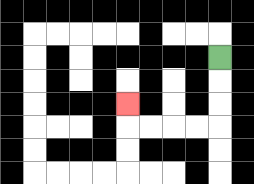{'start': '[9, 2]', 'end': '[5, 4]', 'path_directions': 'D,D,D,L,L,L,L,U', 'path_coordinates': '[[9, 2], [9, 3], [9, 4], [9, 5], [8, 5], [7, 5], [6, 5], [5, 5], [5, 4]]'}